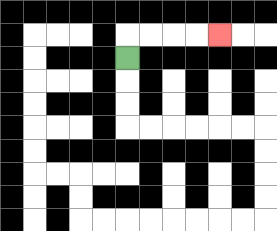{'start': '[5, 2]', 'end': '[9, 1]', 'path_directions': 'U,R,R,R,R', 'path_coordinates': '[[5, 2], [5, 1], [6, 1], [7, 1], [8, 1], [9, 1]]'}